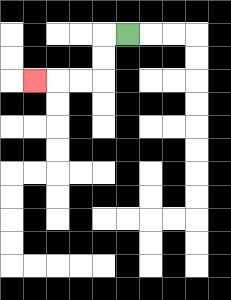{'start': '[5, 1]', 'end': '[1, 3]', 'path_directions': 'L,D,D,L,L,L', 'path_coordinates': '[[5, 1], [4, 1], [4, 2], [4, 3], [3, 3], [2, 3], [1, 3]]'}